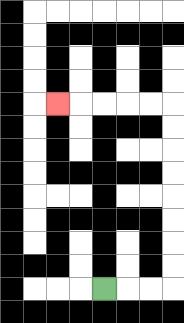{'start': '[4, 12]', 'end': '[2, 4]', 'path_directions': 'R,R,R,U,U,U,U,U,U,U,U,L,L,L,L,L', 'path_coordinates': '[[4, 12], [5, 12], [6, 12], [7, 12], [7, 11], [7, 10], [7, 9], [7, 8], [7, 7], [7, 6], [7, 5], [7, 4], [6, 4], [5, 4], [4, 4], [3, 4], [2, 4]]'}